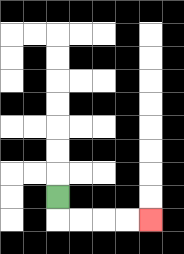{'start': '[2, 8]', 'end': '[6, 9]', 'path_directions': 'D,R,R,R,R', 'path_coordinates': '[[2, 8], [2, 9], [3, 9], [4, 9], [5, 9], [6, 9]]'}